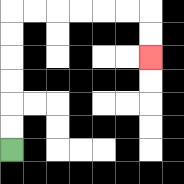{'start': '[0, 6]', 'end': '[6, 2]', 'path_directions': 'U,U,U,U,U,U,R,R,R,R,R,R,D,D', 'path_coordinates': '[[0, 6], [0, 5], [0, 4], [0, 3], [0, 2], [0, 1], [0, 0], [1, 0], [2, 0], [3, 0], [4, 0], [5, 0], [6, 0], [6, 1], [6, 2]]'}